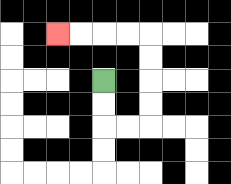{'start': '[4, 3]', 'end': '[2, 1]', 'path_directions': 'D,D,R,R,U,U,U,U,L,L,L,L', 'path_coordinates': '[[4, 3], [4, 4], [4, 5], [5, 5], [6, 5], [6, 4], [6, 3], [6, 2], [6, 1], [5, 1], [4, 1], [3, 1], [2, 1]]'}